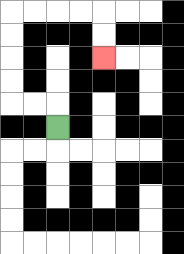{'start': '[2, 5]', 'end': '[4, 2]', 'path_directions': 'U,L,L,U,U,U,U,R,R,R,R,D,D', 'path_coordinates': '[[2, 5], [2, 4], [1, 4], [0, 4], [0, 3], [0, 2], [0, 1], [0, 0], [1, 0], [2, 0], [3, 0], [4, 0], [4, 1], [4, 2]]'}